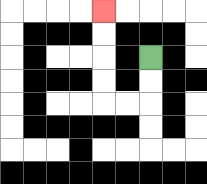{'start': '[6, 2]', 'end': '[4, 0]', 'path_directions': 'D,D,L,L,U,U,U,U', 'path_coordinates': '[[6, 2], [6, 3], [6, 4], [5, 4], [4, 4], [4, 3], [4, 2], [4, 1], [4, 0]]'}